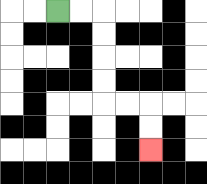{'start': '[2, 0]', 'end': '[6, 6]', 'path_directions': 'R,R,D,D,D,D,R,R,D,D', 'path_coordinates': '[[2, 0], [3, 0], [4, 0], [4, 1], [4, 2], [4, 3], [4, 4], [5, 4], [6, 4], [6, 5], [6, 6]]'}